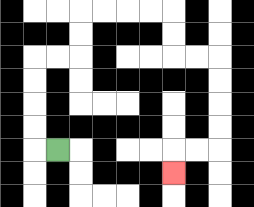{'start': '[2, 6]', 'end': '[7, 7]', 'path_directions': 'L,U,U,U,U,R,R,U,U,R,R,R,R,D,D,R,R,D,D,D,D,L,L,D', 'path_coordinates': '[[2, 6], [1, 6], [1, 5], [1, 4], [1, 3], [1, 2], [2, 2], [3, 2], [3, 1], [3, 0], [4, 0], [5, 0], [6, 0], [7, 0], [7, 1], [7, 2], [8, 2], [9, 2], [9, 3], [9, 4], [9, 5], [9, 6], [8, 6], [7, 6], [7, 7]]'}